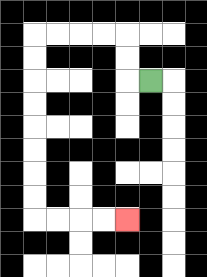{'start': '[6, 3]', 'end': '[5, 9]', 'path_directions': 'L,U,U,L,L,L,L,D,D,D,D,D,D,D,D,R,R,R,R', 'path_coordinates': '[[6, 3], [5, 3], [5, 2], [5, 1], [4, 1], [3, 1], [2, 1], [1, 1], [1, 2], [1, 3], [1, 4], [1, 5], [1, 6], [1, 7], [1, 8], [1, 9], [2, 9], [3, 9], [4, 9], [5, 9]]'}